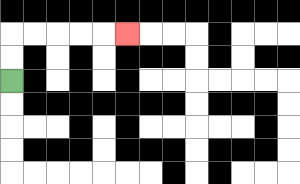{'start': '[0, 3]', 'end': '[5, 1]', 'path_directions': 'U,U,R,R,R,R,R', 'path_coordinates': '[[0, 3], [0, 2], [0, 1], [1, 1], [2, 1], [3, 1], [4, 1], [5, 1]]'}